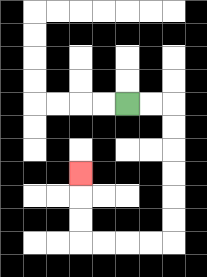{'start': '[5, 4]', 'end': '[3, 7]', 'path_directions': 'R,R,D,D,D,D,D,D,L,L,L,L,U,U,U', 'path_coordinates': '[[5, 4], [6, 4], [7, 4], [7, 5], [7, 6], [7, 7], [7, 8], [7, 9], [7, 10], [6, 10], [5, 10], [4, 10], [3, 10], [3, 9], [3, 8], [3, 7]]'}